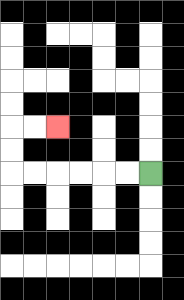{'start': '[6, 7]', 'end': '[2, 5]', 'path_directions': 'L,L,L,L,L,L,U,U,R,R', 'path_coordinates': '[[6, 7], [5, 7], [4, 7], [3, 7], [2, 7], [1, 7], [0, 7], [0, 6], [0, 5], [1, 5], [2, 5]]'}